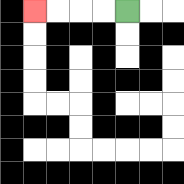{'start': '[5, 0]', 'end': '[1, 0]', 'path_directions': 'L,L,L,L', 'path_coordinates': '[[5, 0], [4, 0], [3, 0], [2, 0], [1, 0]]'}